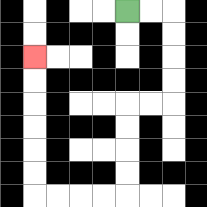{'start': '[5, 0]', 'end': '[1, 2]', 'path_directions': 'R,R,D,D,D,D,L,L,D,D,D,D,L,L,L,L,U,U,U,U,U,U', 'path_coordinates': '[[5, 0], [6, 0], [7, 0], [7, 1], [7, 2], [7, 3], [7, 4], [6, 4], [5, 4], [5, 5], [5, 6], [5, 7], [5, 8], [4, 8], [3, 8], [2, 8], [1, 8], [1, 7], [1, 6], [1, 5], [1, 4], [1, 3], [1, 2]]'}